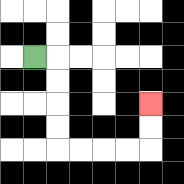{'start': '[1, 2]', 'end': '[6, 4]', 'path_directions': 'R,D,D,D,D,R,R,R,R,U,U', 'path_coordinates': '[[1, 2], [2, 2], [2, 3], [2, 4], [2, 5], [2, 6], [3, 6], [4, 6], [5, 6], [6, 6], [6, 5], [6, 4]]'}